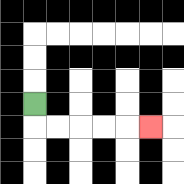{'start': '[1, 4]', 'end': '[6, 5]', 'path_directions': 'D,R,R,R,R,R', 'path_coordinates': '[[1, 4], [1, 5], [2, 5], [3, 5], [4, 5], [5, 5], [6, 5]]'}